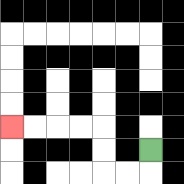{'start': '[6, 6]', 'end': '[0, 5]', 'path_directions': 'D,L,L,U,U,L,L,L,L', 'path_coordinates': '[[6, 6], [6, 7], [5, 7], [4, 7], [4, 6], [4, 5], [3, 5], [2, 5], [1, 5], [0, 5]]'}